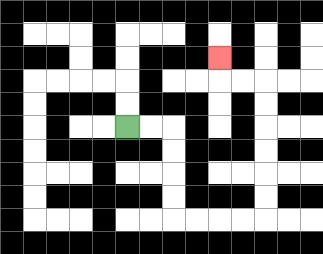{'start': '[5, 5]', 'end': '[9, 2]', 'path_directions': 'R,R,D,D,D,D,R,R,R,R,U,U,U,U,U,U,L,L,U', 'path_coordinates': '[[5, 5], [6, 5], [7, 5], [7, 6], [7, 7], [7, 8], [7, 9], [8, 9], [9, 9], [10, 9], [11, 9], [11, 8], [11, 7], [11, 6], [11, 5], [11, 4], [11, 3], [10, 3], [9, 3], [9, 2]]'}